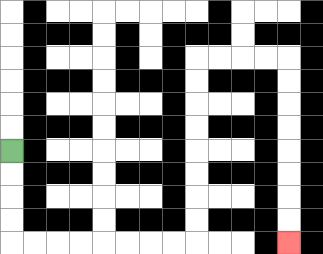{'start': '[0, 6]', 'end': '[12, 10]', 'path_directions': 'D,D,D,D,R,R,R,R,R,R,R,R,U,U,U,U,U,U,U,U,R,R,R,R,D,D,D,D,D,D,D,D', 'path_coordinates': '[[0, 6], [0, 7], [0, 8], [0, 9], [0, 10], [1, 10], [2, 10], [3, 10], [4, 10], [5, 10], [6, 10], [7, 10], [8, 10], [8, 9], [8, 8], [8, 7], [8, 6], [8, 5], [8, 4], [8, 3], [8, 2], [9, 2], [10, 2], [11, 2], [12, 2], [12, 3], [12, 4], [12, 5], [12, 6], [12, 7], [12, 8], [12, 9], [12, 10]]'}